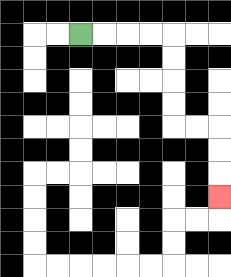{'start': '[3, 1]', 'end': '[9, 8]', 'path_directions': 'R,R,R,R,D,D,D,D,R,R,D,D,D', 'path_coordinates': '[[3, 1], [4, 1], [5, 1], [6, 1], [7, 1], [7, 2], [7, 3], [7, 4], [7, 5], [8, 5], [9, 5], [9, 6], [9, 7], [9, 8]]'}